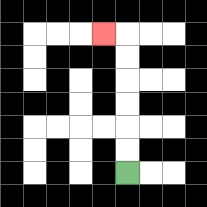{'start': '[5, 7]', 'end': '[4, 1]', 'path_directions': 'U,U,U,U,U,U,L', 'path_coordinates': '[[5, 7], [5, 6], [5, 5], [5, 4], [5, 3], [5, 2], [5, 1], [4, 1]]'}